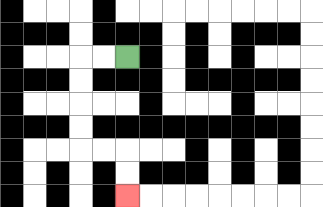{'start': '[5, 2]', 'end': '[5, 8]', 'path_directions': 'L,L,D,D,D,D,R,R,D,D', 'path_coordinates': '[[5, 2], [4, 2], [3, 2], [3, 3], [3, 4], [3, 5], [3, 6], [4, 6], [5, 6], [5, 7], [5, 8]]'}